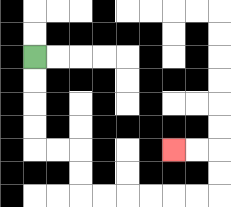{'start': '[1, 2]', 'end': '[7, 6]', 'path_directions': 'D,D,D,D,R,R,D,D,R,R,R,R,R,R,U,U,L,L', 'path_coordinates': '[[1, 2], [1, 3], [1, 4], [1, 5], [1, 6], [2, 6], [3, 6], [3, 7], [3, 8], [4, 8], [5, 8], [6, 8], [7, 8], [8, 8], [9, 8], [9, 7], [9, 6], [8, 6], [7, 6]]'}